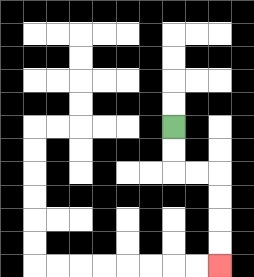{'start': '[7, 5]', 'end': '[9, 11]', 'path_directions': 'D,D,R,R,D,D,D,D', 'path_coordinates': '[[7, 5], [7, 6], [7, 7], [8, 7], [9, 7], [9, 8], [9, 9], [9, 10], [9, 11]]'}